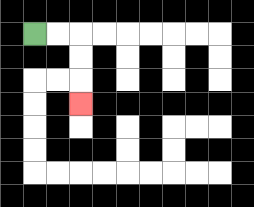{'start': '[1, 1]', 'end': '[3, 4]', 'path_directions': 'R,R,D,D,D', 'path_coordinates': '[[1, 1], [2, 1], [3, 1], [3, 2], [3, 3], [3, 4]]'}